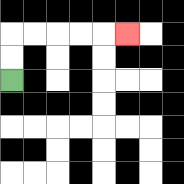{'start': '[0, 3]', 'end': '[5, 1]', 'path_directions': 'U,U,R,R,R,R,R', 'path_coordinates': '[[0, 3], [0, 2], [0, 1], [1, 1], [2, 1], [3, 1], [4, 1], [5, 1]]'}